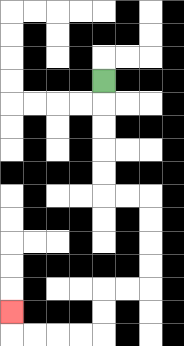{'start': '[4, 3]', 'end': '[0, 13]', 'path_directions': 'D,D,D,D,D,R,R,D,D,D,D,L,L,D,D,L,L,L,L,U', 'path_coordinates': '[[4, 3], [4, 4], [4, 5], [4, 6], [4, 7], [4, 8], [5, 8], [6, 8], [6, 9], [6, 10], [6, 11], [6, 12], [5, 12], [4, 12], [4, 13], [4, 14], [3, 14], [2, 14], [1, 14], [0, 14], [0, 13]]'}